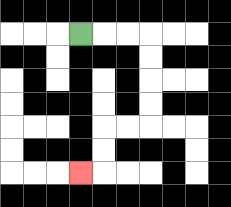{'start': '[3, 1]', 'end': '[3, 7]', 'path_directions': 'R,R,R,D,D,D,D,L,L,D,D,L', 'path_coordinates': '[[3, 1], [4, 1], [5, 1], [6, 1], [6, 2], [6, 3], [6, 4], [6, 5], [5, 5], [4, 5], [4, 6], [4, 7], [3, 7]]'}